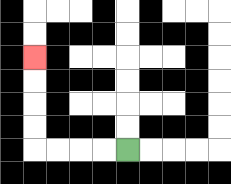{'start': '[5, 6]', 'end': '[1, 2]', 'path_directions': 'L,L,L,L,U,U,U,U', 'path_coordinates': '[[5, 6], [4, 6], [3, 6], [2, 6], [1, 6], [1, 5], [1, 4], [1, 3], [1, 2]]'}